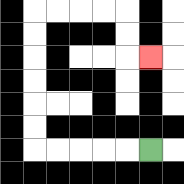{'start': '[6, 6]', 'end': '[6, 2]', 'path_directions': 'L,L,L,L,L,U,U,U,U,U,U,R,R,R,R,D,D,R', 'path_coordinates': '[[6, 6], [5, 6], [4, 6], [3, 6], [2, 6], [1, 6], [1, 5], [1, 4], [1, 3], [1, 2], [1, 1], [1, 0], [2, 0], [3, 0], [4, 0], [5, 0], [5, 1], [5, 2], [6, 2]]'}